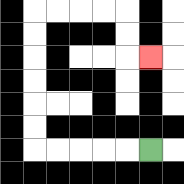{'start': '[6, 6]', 'end': '[6, 2]', 'path_directions': 'L,L,L,L,L,U,U,U,U,U,U,R,R,R,R,D,D,R', 'path_coordinates': '[[6, 6], [5, 6], [4, 6], [3, 6], [2, 6], [1, 6], [1, 5], [1, 4], [1, 3], [1, 2], [1, 1], [1, 0], [2, 0], [3, 0], [4, 0], [5, 0], [5, 1], [5, 2], [6, 2]]'}